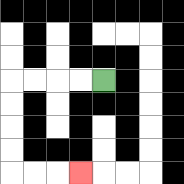{'start': '[4, 3]', 'end': '[3, 7]', 'path_directions': 'L,L,L,L,D,D,D,D,R,R,R', 'path_coordinates': '[[4, 3], [3, 3], [2, 3], [1, 3], [0, 3], [0, 4], [0, 5], [0, 6], [0, 7], [1, 7], [2, 7], [3, 7]]'}